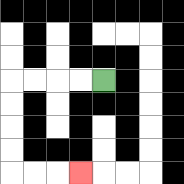{'start': '[4, 3]', 'end': '[3, 7]', 'path_directions': 'L,L,L,L,D,D,D,D,R,R,R', 'path_coordinates': '[[4, 3], [3, 3], [2, 3], [1, 3], [0, 3], [0, 4], [0, 5], [0, 6], [0, 7], [1, 7], [2, 7], [3, 7]]'}